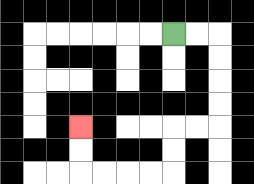{'start': '[7, 1]', 'end': '[3, 5]', 'path_directions': 'R,R,D,D,D,D,L,L,D,D,L,L,L,L,U,U', 'path_coordinates': '[[7, 1], [8, 1], [9, 1], [9, 2], [9, 3], [9, 4], [9, 5], [8, 5], [7, 5], [7, 6], [7, 7], [6, 7], [5, 7], [4, 7], [3, 7], [3, 6], [3, 5]]'}